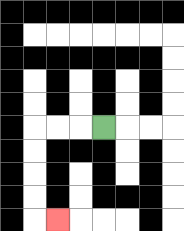{'start': '[4, 5]', 'end': '[2, 9]', 'path_directions': 'L,L,L,D,D,D,D,R', 'path_coordinates': '[[4, 5], [3, 5], [2, 5], [1, 5], [1, 6], [1, 7], [1, 8], [1, 9], [2, 9]]'}